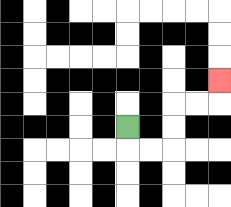{'start': '[5, 5]', 'end': '[9, 3]', 'path_directions': 'D,R,R,U,U,R,R,U', 'path_coordinates': '[[5, 5], [5, 6], [6, 6], [7, 6], [7, 5], [7, 4], [8, 4], [9, 4], [9, 3]]'}